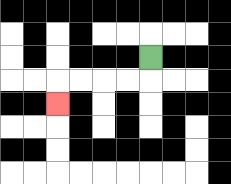{'start': '[6, 2]', 'end': '[2, 4]', 'path_directions': 'D,L,L,L,L,D', 'path_coordinates': '[[6, 2], [6, 3], [5, 3], [4, 3], [3, 3], [2, 3], [2, 4]]'}